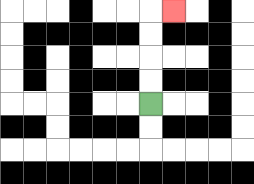{'start': '[6, 4]', 'end': '[7, 0]', 'path_directions': 'U,U,U,U,R', 'path_coordinates': '[[6, 4], [6, 3], [6, 2], [6, 1], [6, 0], [7, 0]]'}